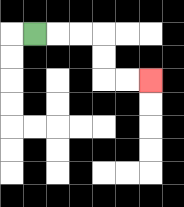{'start': '[1, 1]', 'end': '[6, 3]', 'path_directions': 'R,R,R,D,D,R,R', 'path_coordinates': '[[1, 1], [2, 1], [3, 1], [4, 1], [4, 2], [4, 3], [5, 3], [6, 3]]'}